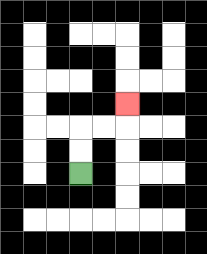{'start': '[3, 7]', 'end': '[5, 4]', 'path_directions': 'U,U,R,R,U', 'path_coordinates': '[[3, 7], [3, 6], [3, 5], [4, 5], [5, 5], [5, 4]]'}